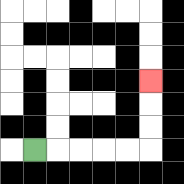{'start': '[1, 6]', 'end': '[6, 3]', 'path_directions': 'R,R,R,R,R,U,U,U', 'path_coordinates': '[[1, 6], [2, 6], [3, 6], [4, 6], [5, 6], [6, 6], [6, 5], [6, 4], [6, 3]]'}